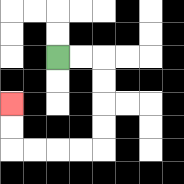{'start': '[2, 2]', 'end': '[0, 4]', 'path_directions': 'R,R,D,D,D,D,L,L,L,L,U,U', 'path_coordinates': '[[2, 2], [3, 2], [4, 2], [4, 3], [4, 4], [4, 5], [4, 6], [3, 6], [2, 6], [1, 6], [0, 6], [0, 5], [0, 4]]'}